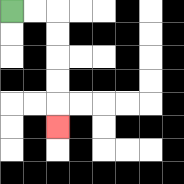{'start': '[0, 0]', 'end': '[2, 5]', 'path_directions': 'R,R,D,D,D,D,D', 'path_coordinates': '[[0, 0], [1, 0], [2, 0], [2, 1], [2, 2], [2, 3], [2, 4], [2, 5]]'}